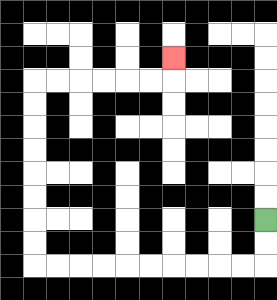{'start': '[11, 9]', 'end': '[7, 2]', 'path_directions': 'D,D,L,L,L,L,L,L,L,L,L,L,U,U,U,U,U,U,U,U,R,R,R,R,R,R,U', 'path_coordinates': '[[11, 9], [11, 10], [11, 11], [10, 11], [9, 11], [8, 11], [7, 11], [6, 11], [5, 11], [4, 11], [3, 11], [2, 11], [1, 11], [1, 10], [1, 9], [1, 8], [1, 7], [1, 6], [1, 5], [1, 4], [1, 3], [2, 3], [3, 3], [4, 3], [5, 3], [6, 3], [7, 3], [7, 2]]'}